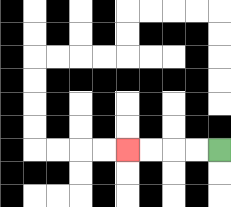{'start': '[9, 6]', 'end': '[5, 6]', 'path_directions': 'L,L,L,L', 'path_coordinates': '[[9, 6], [8, 6], [7, 6], [6, 6], [5, 6]]'}